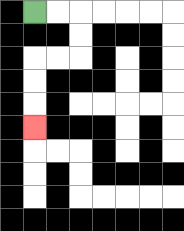{'start': '[1, 0]', 'end': '[1, 5]', 'path_directions': 'R,R,D,D,L,L,D,D,D', 'path_coordinates': '[[1, 0], [2, 0], [3, 0], [3, 1], [3, 2], [2, 2], [1, 2], [1, 3], [1, 4], [1, 5]]'}